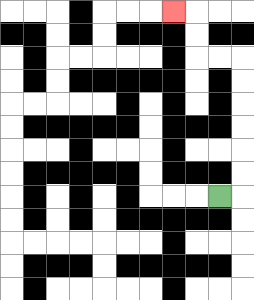{'start': '[9, 8]', 'end': '[7, 0]', 'path_directions': 'R,U,U,U,U,U,U,L,L,U,U,L', 'path_coordinates': '[[9, 8], [10, 8], [10, 7], [10, 6], [10, 5], [10, 4], [10, 3], [10, 2], [9, 2], [8, 2], [8, 1], [8, 0], [7, 0]]'}